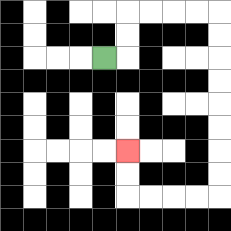{'start': '[4, 2]', 'end': '[5, 6]', 'path_directions': 'R,U,U,R,R,R,R,D,D,D,D,D,D,D,D,L,L,L,L,U,U', 'path_coordinates': '[[4, 2], [5, 2], [5, 1], [5, 0], [6, 0], [7, 0], [8, 0], [9, 0], [9, 1], [9, 2], [9, 3], [9, 4], [9, 5], [9, 6], [9, 7], [9, 8], [8, 8], [7, 8], [6, 8], [5, 8], [5, 7], [5, 6]]'}